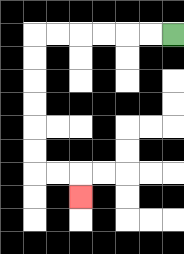{'start': '[7, 1]', 'end': '[3, 8]', 'path_directions': 'L,L,L,L,L,L,D,D,D,D,D,D,R,R,D', 'path_coordinates': '[[7, 1], [6, 1], [5, 1], [4, 1], [3, 1], [2, 1], [1, 1], [1, 2], [1, 3], [1, 4], [1, 5], [1, 6], [1, 7], [2, 7], [3, 7], [3, 8]]'}